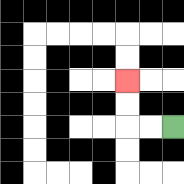{'start': '[7, 5]', 'end': '[5, 3]', 'path_directions': 'L,L,U,U', 'path_coordinates': '[[7, 5], [6, 5], [5, 5], [5, 4], [5, 3]]'}